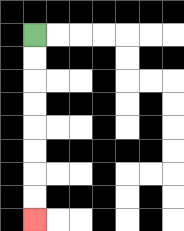{'start': '[1, 1]', 'end': '[1, 9]', 'path_directions': 'D,D,D,D,D,D,D,D', 'path_coordinates': '[[1, 1], [1, 2], [1, 3], [1, 4], [1, 5], [1, 6], [1, 7], [1, 8], [1, 9]]'}